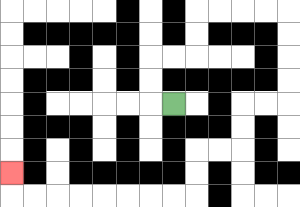{'start': '[7, 4]', 'end': '[0, 7]', 'path_directions': 'L,U,U,R,R,U,U,R,R,R,R,D,D,D,D,L,L,D,D,L,L,D,D,L,L,L,L,L,L,L,L,U', 'path_coordinates': '[[7, 4], [6, 4], [6, 3], [6, 2], [7, 2], [8, 2], [8, 1], [8, 0], [9, 0], [10, 0], [11, 0], [12, 0], [12, 1], [12, 2], [12, 3], [12, 4], [11, 4], [10, 4], [10, 5], [10, 6], [9, 6], [8, 6], [8, 7], [8, 8], [7, 8], [6, 8], [5, 8], [4, 8], [3, 8], [2, 8], [1, 8], [0, 8], [0, 7]]'}